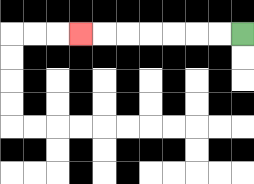{'start': '[10, 1]', 'end': '[3, 1]', 'path_directions': 'L,L,L,L,L,L,L', 'path_coordinates': '[[10, 1], [9, 1], [8, 1], [7, 1], [6, 1], [5, 1], [4, 1], [3, 1]]'}